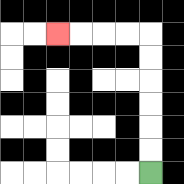{'start': '[6, 7]', 'end': '[2, 1]', 'path_directions': 'U,U,U,U,U,U,L,L,L,L', 'path_coordinates': '[[6, 7], [6, 6], [6, 5], [6, 4], [6, 3], [6, 2], [6, 1], [5, 1], [4, 1], [3, 1], [2, 1]]'}